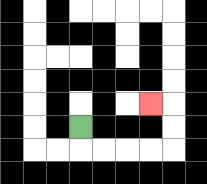{'start': '[3, 5]', 'end': '[6, 4]', 'path_directions': 'D,R,R,R,R,U,U,L', 'path_coordinates': '[[3, 5], [3, 6], [4, 6], [5, 6], [6, 6], [7, 6], [7, 5], [7, 4], [6, 4]]'}